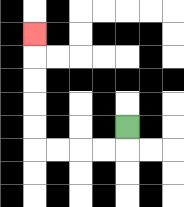{'start': '[5, 5]', 'end': '[1, 1]', 'path_directions': 'D,L,L,L,L,U,U,U,U,U', 'path_coordinates': '[[5, 5], [5, 6], [4, 6], [3, 6], [2, 6], [1, 6], [1, 5], [1, 4], [1, 3], [1, 2], [1, 1]]'}